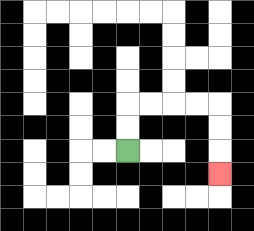{'start': '[5, 6]', 'end': '[9, 7]', 'path_directions': 'U,U,R,R,R,R,D,D,D', 'path_coordinates': '[[5, 6], [5, 5], [5, 4], [6, 4], [7, 4], [8, 4], [9, 4], [9, 5], [9, 6], [9, 7]]'}